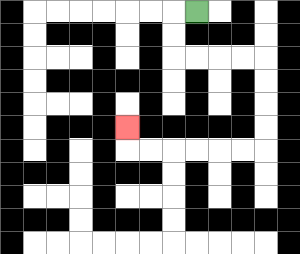{'start': '[8, 0]', 'end': '[5, 5]', 'path_directions': 'L,D,D,R,R,R,R,D,D,D,D,L,L,L,L,L,L,U', 'path_coordinates': '[[8, 0], [7, 0], [7, 1], [7, 2], [8, 2], [9, 2], [10, 2], [11, 2], [11, 3], [11, 4], [11, 5], [11, 6], [10, 6], [9, 6], [8, 6], [7, 6], [6, 6], [5, 6], [5, 5]]'}